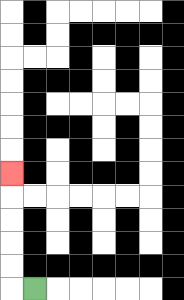{'start': '[1, 12]', 'end': '[0, 7]', 'path_directions': 'L,U,U,U,U,U', 'path_coordinates': '[[1, 12], [0, 12], [0, 11], [0, 10], [0, 9], [0, 8], [0, 7]]'}